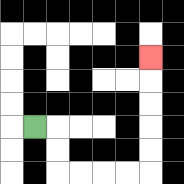{'start': '[1, 5]', 'end': '[6, 2]', 'path_directions': 'R,D,D,R,R,R,R,U,U,U,U,U', 'path_coordinates': '[[1, 5], [2, 5], [2, 6], [2, 7], [3, 7], [4, 7], [5, 7], [6, 7], [6, 6], [6, 5], [6, 4], [6, 3], [6, 2]]'}